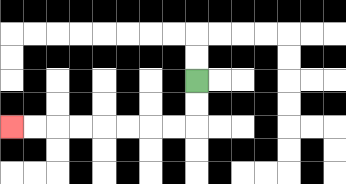{'start': '[8, 3]', 'end': '[0, 5]', 'path_directions': 'D,D,L,L,L,L,L,L,L,L', 'path_coordinates': '[[8, 3], [8, 4], [8, 5], [7, 5], [6, 5], [5, 5], [4, 5], [3, 5], [2, 5], [1, 5], [0, 5]]'}